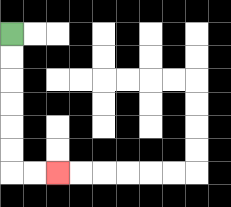{'start': '[0, 1]', 'end': '[2, 7]', 'path_directions': 'D,D,D,D,D,D,R,R', 'path_coordinates': '[[0, 1], [0, 2], [0, 3], [0, 4], [0, 5], [0, 6], [0, 7], [1, 7], [2, 7]]'}